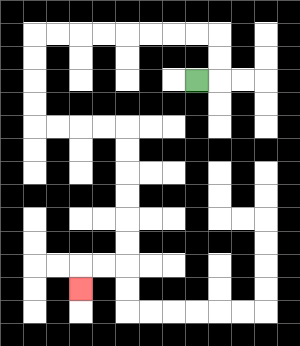{'start': '[8, 3]', 'end': '[3, 12]', 'path_directions': 'R,U,U,L,L,L,L,L,L,L,L,D,D,D,D,R,R,R,R,D,D,D,D,D,D,L,L,D', 'path_coordinates': '[[8, 3], [9, 3], [9, 2], [9, 1], [8, 1], [7, 1], [6, 1], [5, 1], [4, 1], [3, 1], [2, 1], [1, 1], [1, 2], [1, 3], [1, 4], [1, 5], [2, 5], [3, 5], [4, 5], [5, 5], [5, 6], [5, 7], [5, 8], [5, 9], [5, 10], [5, 11], [4, 11], [3, 11], [3, 12]]'}